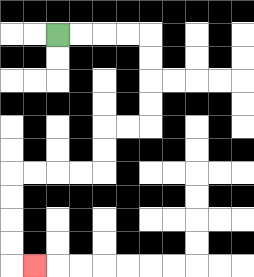{'start': '[2, 1]', 'end': '[1, 11]', 'path_directions': 'R,R,R,R,D,D,D,D,L,L,D,D,L,L,L,L,D,D,D,D,R', 'path_coordinates': '[[2, 1], [3, 1], [4, 1], [5, 1], [6, 1], [6, 2], [6, 3], [6, 4], [6, 5], [5, 5], [4, 5], [4, 6], [4, 7], [3, 7], [2, 7], [1, 7], [0, 7], [0, 8], [0, 9], [0, 10], [0, 11], [1, 11]]'}